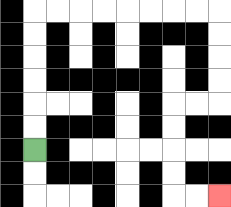{'start': '[1, 6]', 'end': '[9, 8]', 'path_directions': 'U,U,U,U,U,U,R,R,R,R,R,R,R,R,D,D,D,D,L,L,D,D,D,D,R,R', 'path_coordinates': '[[1, 6], [1, 5], [1, 4], [1, 3], [1, 2], [1, 1], [1, 0], [2, 0], [3, 0], [4, 0], [5, 0], [6, 0], [7, 0], [8, 0], [9, 0], [9, 1], [9, 2], [9, 3], [9, 4], [8, 4], [7, 4], [7, 5], [7, 6], [7, 7], [7, 8], [8, 8], [9, 8]]'}